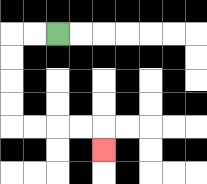{'start': '[2, 1]', 'end': '[4, 6]', 'path_directions': 'L,L,D,D,D,D,R,R,R,R,D', 'path_coordinates': '[[2, 1], [1, 1], [0, 1], [0, 2], [0, 3], [0, 4], [0, 5], [1, 5], [2, 5], [3, 5], [4, 5], [4, 6]]'}